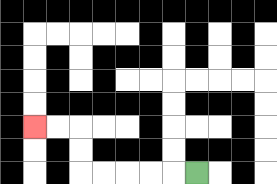{'start': '[8, 7]', 'end': '[1, 5]', 'path_directions': 'L,L,L,L,L,U,U,L,L', 'path_coordinates': '[[8, 7], [7, 7], [6, 7], [5, 7], [4, 7], [3, 7], [3, 6], [3, 5], [2, 5], [1, 5]]'}